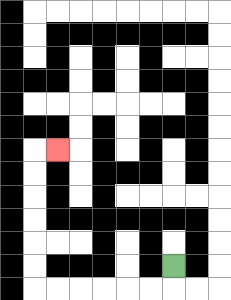{'start': '[7, 11]', 'end': '[2, 6]', 'path_directions': 'D,L,L,L,L,L,L,U,U,U,U,U,U,R', 'path_coordinates': '[[7, 11], [7, 12], [6, 12], [5, 12], [4, 12], [3, 12], [2, 12], [1, 12], [1, 11], [1, 10], [1, 9], [1, 8], [1, 7], [1, 6], [2, 6]]'}